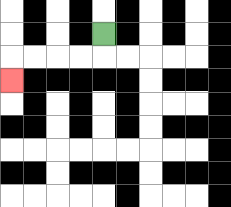{'start': '[4, 1]', 'end': '[0, 3]', 'path_directions': 'D,L,L,L,L,D', 'path_coordinates': '[[4, 1], [4, 2], [3, 2], [2, 2], [1, 2], [0, 2], [0, 3]]'}